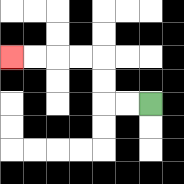{'start': '[6, 4]', 'end': '[0, 2]', 'path_directions': 'L,L,U,U,L,L,L,L', 'path_coordinates': '[[6, 4], [5, 4], [4, 4], [4, 3], [4, 2], [3, 2], [2, 2], [1, 2], [0, 2]]'}